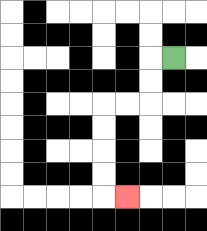{'start': '[7, 2]', 'end': '[5, 8]', 'path_directions': 'L,D,D,L,L,D,D,D,D,R', 'path_coordinates': '[[7, 2], [6, 2], [6, 3], [6, 4], [5, 4], [4, 4], [4, 5], [4, 6], [4, 7], [4, 8], [5, 8]]'}